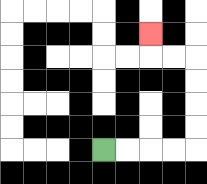{'start': '[4, 6]', 'end': '[6, 1]', 'path_directions': 'R,R,R,R,U,U,U,U,L,L,U', 'path_coordinates': '[[4, 6], [5, 6], [6, 6], [7, 6], [8, 6], [8, 5], [8, 4], [8, 3], [8, 2], [7, 2], [6, 2], [6, 1]]'}